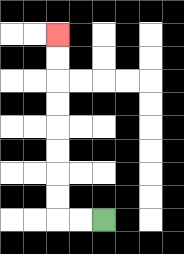{'start': '[4, 9]', 'end': '[2, 1]', 'path_directions': 'L,L,U,U,U,U,U,U,U,U', 'path_coordinates': '[[4, 9], [3, 9], [2, 9], [2, 8], [2, 7], [2, 6], [2, 5], [2, 4], [2, 3], [2, 2], [2, 1]]'}